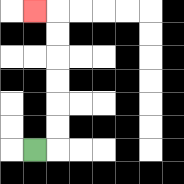{'start': '[1, 6]', 'end': '[1, 0]', 'path_directions': 'R,U,U,U,U,U,U,L', 'path_coordinates': '[[1, 6], [2, 6], [2, 5], [2, 4], [2, 3], [2, 2], [2, 1], [2, 0], [1, 0]]'}